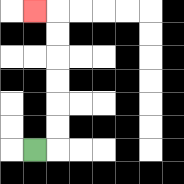{'start': '[1, 6]', 'end': '[1, 0]', 'path_directions': 'R,U,U,U,U,U,U,L', 'path_coordinates': '[[1, 6], [2, 6], [2, 5], [2, 4], [2, 3], [2, 2], [2, 1], [2, 0], [1, 0]]'}